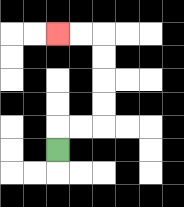{'start': '[2, 6]', 'end': '[2, 1]', 'path_directions': 'U,R,R,U,U,U,U,L,L', 'path_coordinates': '[[2, 6], [2, 5], [3, 5], [4, 5], [4, 4], [4, 3], [4, 2], [4, 1], [3, 1], [2, 1]]'}